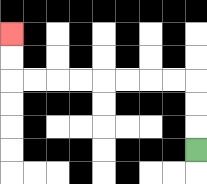{'start': '[8, 6]', 'end': '[0, 1]', 'path_directions': 'U,U,U,L,L,L,L,L,L,L,L,U,U', 'path_coordinates': '[[8, 6], [8, 5], [8, 4], [8, 3], [7, 3], [6, 3], [5, 3], [4, 3], [3, 3], [2, 3], [1, 3], [0, 3], [0, 2], [0, 1]]'}